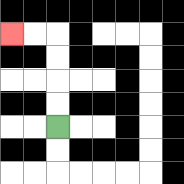{'start': '[2, 5]', 'end': '[0, 1]', 'path_directions': 'U,U,U,U,L,L', 'path_coordinates': '[[2, 5], [2, 4], [2, 3], [2, 2], [2, 1], [1, 1], [0, 1]]'}